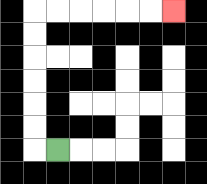{'start': '[2, 6]', 'end': '[7, 0]', 'path_directions': 'L,U,U,U,U,U,U,R,R,R,R,R,R', 'path_coordinates': '[[2, 6], [1, 6], [1, 5], [1, 4], [1, 3], [1, 2], [1, 1], [1, 0], [2, 0], [3, 0], [4, 0], [5, 0], [6, 0], [7, 0]]'}